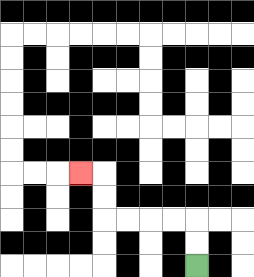{'start': '[8, 11]', 'end': '[3, 7]', 'path_directions': 'U,U,L,L,L,L,U,U,L', 'path_coordinates': '[[8, 11], [8, 10], [8, 9], [7, 9], [6, 9], [5, 9], [4, 9], [4, 8], [4, 7], [3, 7]]'}